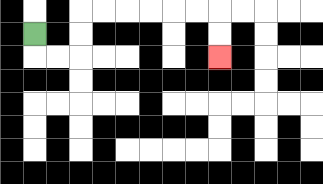{'start': '[1, 1]', 'end': '[9, 2]', 'path_directions': 'D,R,R,U,U,R,R,R,R,R,R,D,D', 'path_coordinates': '[[1, 1], [1, 2], [2, 2], [3, 2], [3, 1], [3, 0], [4, 0], [5, 0], [6, 0], [7, 0], [8, 0], [9, 0], [9, 1], [9, 2]]'}